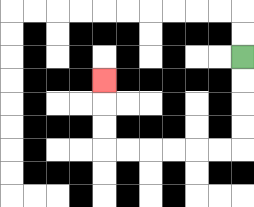{'start': '[10, 2]', 'end': '[4, 3]', 'path_directions': 'D,D,D,D,L,L,L,L,L,L,U,U,U', 'path_coordinates': '[[10, 2], [10, 3], [10, 4], [10, 5], [10, 6], [9, 6], [8, 6], [7, 6], [6, 6], [5, 6], [4, 6], [4, 5], [4, 4], [4, 3]]'}